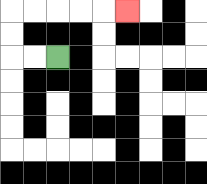{'start': '[2, 2]', 'end': '[5, 0]', 'path_directions': 'L,L,U,U,R,R,R,R,R', 'path_coordinates': '[[2, 2], [1, 2], [0, 2], [0, 1], [0, 0], [1, 0], [2, 0], [3, 0], [4, 0], [5, 0]]'}